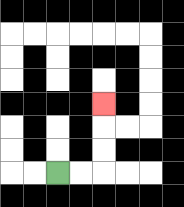{'start': '[2, 7]', 'end': '[4, 4]', 'path_directions': 'R,R,U,U,U', 'path_coordinates': '[[2, 7], [3, 7], [4, 7], [4, 6], [4, 5], [4, 4]]'}